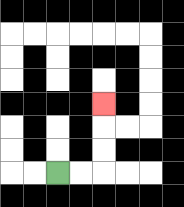{'start': '[2, 7]', 'end': '[4, 4]', 'path_directions': 'R,R,U,U,U', 'path_coordinates': '[[2, 7], [3, 7], [4, 7], [4, 6], [4, 5], [4, 4]]'}